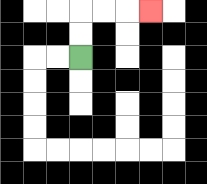{'start': '[3, 2]', 'end': '[6, 0]', 'path_directions': 'U,U,R,R,R', 'path_coordinates': '[[3, 2], [3, 1], [3, 0], [4, 0], [5, 0], [6, 0]]'}